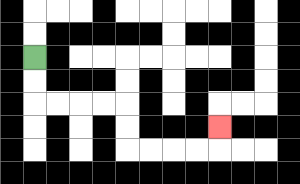{'start': '[1, 2]', 'end': '[9, 5]', 'path_directions': 'D,D,R,R,R,R,D,D,R,R,R,R,U', 'path_coordinates': '[[1, 2], [1, 3], [1, 4], [2, 4], [3, 4], [4, 4], [5, 4], [5, 5], [5, 6], [6, 6], [7, 6], [8, 6], [9, 6], [9, 5]]'}